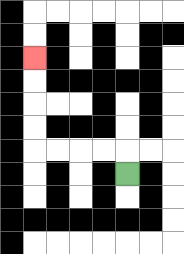{'start': '[5, 7]', 'end': '[1, 2]', 'path_directions': 'U,L,L,L,L,U,U,U,U', 'path_coordinates': '[[5, 7], [5, 6], [4, 6], [3, 6], [2, 6], [1, 6], [1, 5], [1, 4], [1, 3], [1, 2]]'}